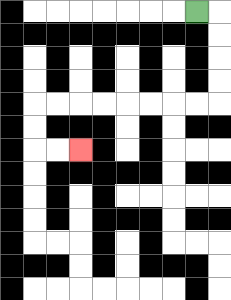{'start': '[8, 0]', 'end': '[3, 6]', 'path_directions': 'R,D,D,D,D,L,L,L,L,L,L,L,L,D,D,R,R', 'path_coordinates': '[[8, 0], [9, 0], [9, 1], [9, 2], [9, 3], [9, 4], [8, 4], [7, 4], [6, 4], [5, 4], [4, 4], [3, 4], [2, 4], [1, 4], [1, 5], [1, 6], [2, 6], [3, 6]]'}